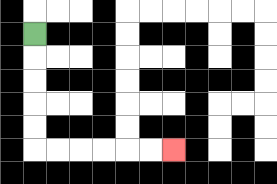{'start': '[1, 1]', 'end': '[7, 6]', 'path_directions': 'D,D,D,D,D,R,R,R,R,R,R', 'path_coordinates': '[[1, 1], [1, 2], [1, 3], [1, 4], [1, 5], [1, 6], [2, 6], [3, 6], [4, 6], [5, 6], [6, 6], [7, 6]]'}